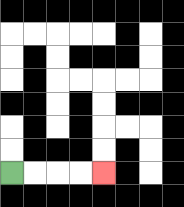{'start': '[0, 7]', 'end': '[4, 7]', 'path_directions': 'R,R,R,R', 'path_coordinates': '[[0, 7], [1, 7], [2, 7], [3, 7], [4, 7]]'}